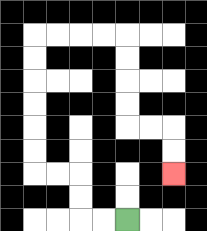{'start': '[5, 9]', 'end': '[7, 7]', 'path_directions': 'L,L,U,U,L,L,U,U,U,U,U,U,R,R,R,R,D,D,D,D,R,R,D,D', 'path_coordinates': '[[5, 9], [4, 9], [3, 9], [3, 8], [3, 7], [2, 7], [1, 7], [1, 6], [1, 5], [1, 4], [1, 3], [1, 2], [1, 1], [2, 1], [3, 1], [4, 1], [5, 1], [5, 2], [5, 3], [5, 4], [5, 5], [6, 5], [7, 5], [7, 6], [7, 7]]'}